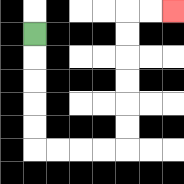{'start': '[1, 1]', 'end': '[7, 0]', 'path_directions': 'D,D,D,D,D,R,R,R,R,U,U,U,U,U,U,R,R', 'path_coordinates': '[[1, 1], [1, 2], [1, 3], [1, 4], [1, 5], [1, 6], [2, 6], [3, 6], [4, 6], [5, 6], [5, 5], [5, 4], [5, 3], [5, 2], [5, 1], [5, 0], [6, 0], [7, 0]]'}